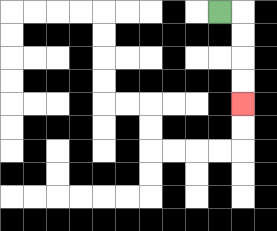{'start': '[9, 0]', 'end': '[10, 4]', 'path_directions': 'R,D,D,D,D', 'path_coordinates': '[[9, 0], [10, 0], [10, 1], [10, 2], [10, 3], [10, 4]]'}